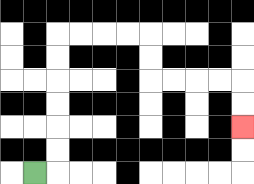{'start': '[1, 7]', 'end': '[10, 5]', 'path_directions': 'R,U,U,U,U,U,U,R,R,R,R,D,D,R,R,R,R,D,D', 'path_coordinates': '[[1, 7], [2, 7], [2, 6], [2, 5], [2, 4], [2, 3], [2, 2], [2, 1], [3, 1], [4, 1], [5, 1], [6, 1], [6, 2], [6, 3], [7, 3], [8, 3], [9, 3], [10, 3], [10, 4], [10, 5]]'}